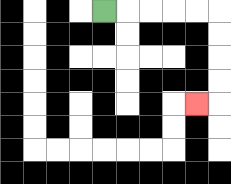{'start': '[4, 0]', 'end': '[8, 4]', 'path_directions': 'R,R,R,R,R,D,D,D,D,L', 'path_coordinates': '[[4, 0], [5, 0], [6, 0], [7, 0], [8, 0], [9, 0], [9, 1], [9, 2], [9, 3], [9, 4], [8, 4]]'}